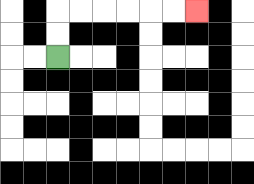{'start': '[2, 2]', 'end': '[8, 0]', 'path_directions': 'U,U,R,R,R,R,R,R', 'path_coordinates': '[[2, 2], [2, 1], [2, 0], [3, 0], [4, 0], [5, 0], [6, 0], [7, 0], [8, 0]]'}